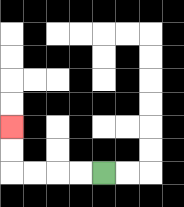{'start': '[4, 7]', 'end': '[0, 5]', 'path_directions': 'L,L,L,L,U,U', 'path_coordinates': '[[4, 7], [3, 7], [2, 7], [1, 7], [0, 7], [0, 6], [0, 5]]'}